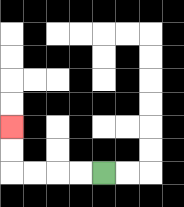{'start': '[4, 7]', 'end': '[0, 5]', 'path_directions': 'L,L,L,L,U,U', 'path_coordinates': '[[4, 7], [3, 7], [2, 7], [1, 7], [0, 7], [0, 6], [0, 5]]'}